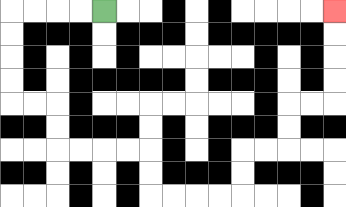{'start': '[4, 0]', 'end': '[14, 0]', 'path_directions': 'L,L,L,L,D,D,D,D,R,R,D,D,R,R,R,R,D,D,R,R,R,R,U,U,R,R,U,U,R,R,U,U,U,U', 'path_coordinates': '[[4, 0], [3, 0], [2, 0], [1, 0], [0, 0], [0, 1], [0, 2], [0, 3], [0, 4], [1, 4], [2, 4], [2, 5], [2, 6], [3, 6], [4, 6], [5, 6], [6, 6], [6, 7], [6, 8], [7, 8], [8, 8], [9, 8], [10, 8], [10, 7], [10, 6], [11, 6], [12, 6], [12, 5], [12, 4], [13, 4], [14, 4], [14, 3], [14, 2], [14, 1], [14, 0]]'}